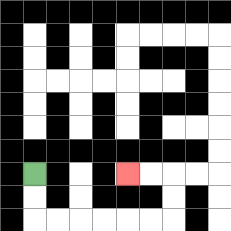{'start': '[1, 7]', 'end': '[5, 7]', 'path_directions': 'D,D,R,R,R,R,R,R,U,U,L,L', 'path_coordinates': '[[1, 7], [1, 8], [1, 9], [2, 9], [3, 9], [4, 9], [5, 9], [6, 9], [7, 9], [7, 8], [7, 7], [6, 7], [5, 7]]'}